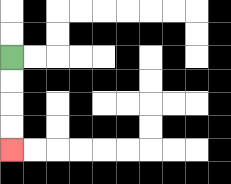{'start': '[0, 2]', 'end': '[0, 6]', 'path_directions': 'D,D,D,D', 'path_coordinates': '[[0, 2], [0, 3], [0, 4], [0, 5], [0, 6]]'}